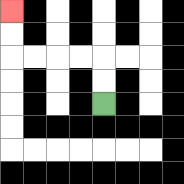{'start': '[4, 4]', 'end': '[0, 0]', 'path_directions': 'U,U,L,L,L,L,U,U', 'path_coordinates': '[[4, 4], [4, 3], [4, 2], [3, 2], [2, 2], [1, 2], [0, 2], [0, 1], [0, 0]]'}